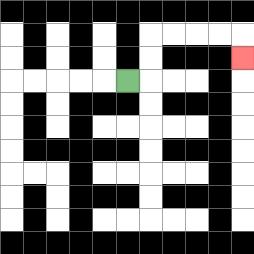{'start': '[5, 3]', 'end': '[10, 2]', 'path_directions': 'R,U,U,R,R,R,R,D', 'path_coordinates': '[[5, 3], [6, 3], [6, 2], [6, 1], [7, 1], [8, 1], [9, 1], [10, 1], [10, 2]]'}